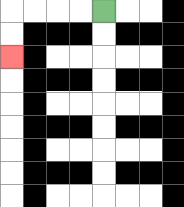{'start': '[4, 0]', 'end': '[0, 2]', 'path_directions': 'L,L,L,L,D,D', 'path_coordinates': '[[4, 0], [3, 0], [2, 0], [1, 0], [0, 0], [0, 1], [0, 2]]'}